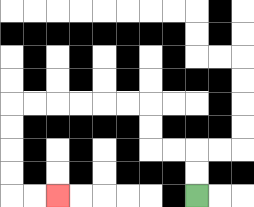{'start': '[8, 8]', 'end': '[2, 8]', 'path_directions': 'U,U,L,L,U,U,L,L,L,L,L,L,D,D,D,D,R,R', 'path_coordinates': '[[8, 8], [8, 7], [8, 6], [7, 6], [6, 6], [6, 5], [6, 4], [5, 4], [4, 4], [3, 4], [2, 4], [1, 4], [0, 4], [0, 5], [0, 6], [0, 7], [0, 8], [1, 8], [2, 8]]'}